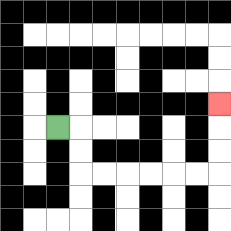{'start': '[2, 5]', 'end': '[9, 4]', 'path_directions': 'R,D,D,R,R,R,R,R,R,U,U,U', 'path_coordinates': '[[2, 5], [3, 5], [3, 6], [3, 7], [4, 7], [5, 7], [6, 7], [7, 7], [8, 7], [9, 7], [9, 6], [9, 5], [9, 4]]'}